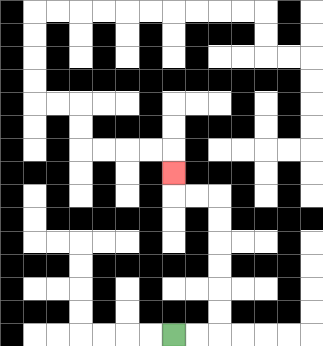{'start': '[7, 14]', 'end': '[7, 7]', 'path_directions': 'R,R,U,U,U,U,U,U,L,L,U', 'path_coordinates': '[[7, 14], [8, 14], [9, 14], [9, 13], [9, 12], [9, 11], [9, 10], [9, 9], [9, 8], [8, 8], [7, 8], [7, 7]]'}